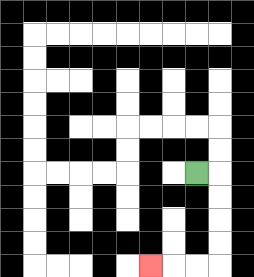{'start': '[8, 7]', 'end': '[6, 11]', 'path_directions': 'R,D,D,D,D,L,L,L', 'path_coordinates': '[[8, 7], [9, 7], [9, 8], [9, 9], [9, 10], [9, 11], [8, 11], [7, 11], [6, 11]]'}